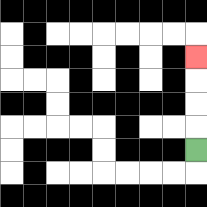{'start': '[8, 6]', 'end': '[8, 2]', 'path_directions': 'U,U,U,U', 'path_coordinates': '[[8, 6], [8, 5], [8, 4], [8, 3], [8, 2]]'}